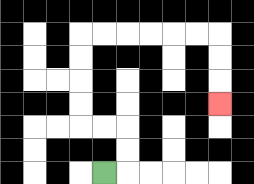{'start': '[4, 7]', 'end': '[9, 4]', 'path_directions': 'R,U,U,L,L,U,U,U,U,R,R,R,R,R,R,D,D,D', 'path_coordinates': '[[4, 7], [5, 7], [5, 6], [5, 5], [4, 5], [3, 5], [3, 4], [3, 3], [3, 2], [3, 1], [4, 1], [5, 1], [6, 1], [7, 1], [8, 1], [9, 1], [9, 2], [9, 3], [9, 4]]'}